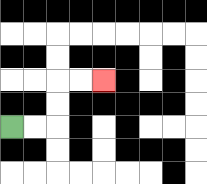{'start': '[0, 5]', 'end': '[4, 3]', 'path_directions': 'R,R,U,U,R,R', 'path_coordinates': '[[0, 5], [1, 5], [2, 5], [2, 4], [2, 3], [3, 3], [4, 3]]'}